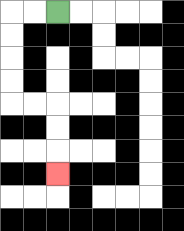{'start': '[2, 0]', 'end': '[2, 7]', 'path_directions': 'L,L,D,D,D,D,R,R,D,D,D', 'path_coordinates': '[[2, 0], [1, 0], [0, 0], [0, 1], [0, 2], [0, 3], [0, 4], [1, 4], [2, 4], [2, 5], [2, 6], [2, 7]]'}